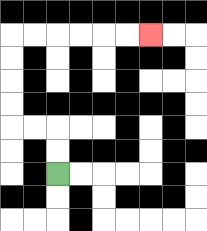{'start': '[2, 7]', 'end': '[6, 1]', 'path_directions': 'U,U,L,L,U,U,U,U,R,R,R,R,R,R', 'path_coordinates': '[[2, 7], [2, 6], [2, 5], [1, 5], [0, 5], [0, 4], [0, 3], [0, 2], [0, 1], [1, 1], [2, 1], [3, 1], [4, 1], [5, 1], [6, 1]]'}